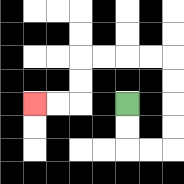{'start': '[5, 4]', 'end': '[1, 4]', 'path_directions': 'D,D,R,R,U,U,U,U,L,L,L,L,D,D,L,L', 'path_coordinates': '[[5, 4], [5, 5], [5, 6], [6, 6], [7, 6], [7, 5], [7, 4], [7, 3], [7, 2], [6, 2], [5, 2], [4, 2], [3, 2], [3, 3], [3, 4], [2, 4], [1, 4]]'}